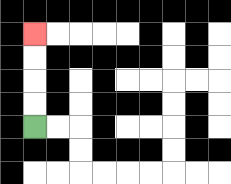{'start': '[1, 5]', 'end': '[1, 1]', 'path_directions': 'U,U,U,U', 'path_coordinates': '[[1, 5], [1, 4], [1, 3], [1, 2], [1, 1]]'}